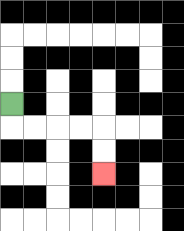{'start': '[0, 4]', 'end': '[4, 7]', 'path_directions': 'D,R,R,R,R,D,D', 'path_coordinates': '[[0, 4], [0, 5], [1, 5], [2, 5], [3, 5], [4, 5], [4, 6], [4, 7]]'}